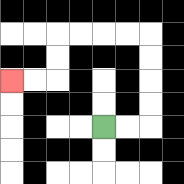{'start': '[4, 5]', 'end': '[0, 3]', 'path_directions': 'R,R,U,U,U,U,L,L,L,L,D,D,L,L', 'path_coordinates': '[[4, 5], [5, 5], [6, 5], [6, 4], [6, 3], [6, 2], [6, 1], [5, 1], [4, 1], [3, 1], [2, 1], [2, 2], [2, 3], [1, 3], [0, 3]]'}